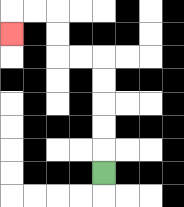{'start': '[4, 7]', 'end': '[0, 1]', 'path_directions': 'U,U,U,U,U,L,L,U,U,L,L,D', 'path_coordinates': '[[4, 7], [4, 6], [4, 5], [4, 4], [4, 3], [4, 2], [3, 2], [2, 2], [2, 1], [2, 0], [1, 0], [0, 0], [0, 1]]'}